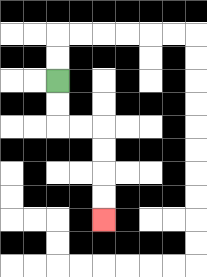{'start': '[2, 3]', 'end': '[4, 9]', 'path_directions': 'D,D,R,R,D,D,D,D', 'path_coordinates': '[[2, 3], [2, 4], [2, 5], [3, 5], [4, 5], [4, 6], [4, 7], [4, 8], [4, 9]]'}